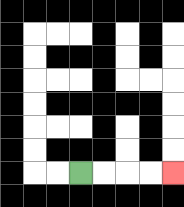{'start': '[3, 7]', 'end': '[7, 7]', 'path_directions': 'R,R,R,R', 'path_coordinates': '[[3, 7], [4, 7], [5, 7], [6, 7], [7, 7]]'}